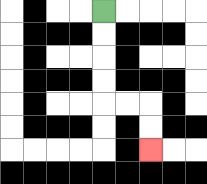{'start': '[4, 0]', 'end': '[6, 6]', 'path_directions': 'D,D,D,D,R,R,D,D', 'path_coordinates': '[[4, 0], [4, 1], [4, 2], [4, 3], [4, 4], [5, 4], [6, 4], [6, 5], [6, 6]]'}